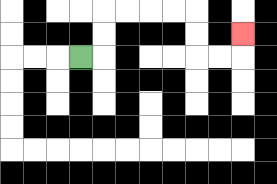{'start': '[3, 2]', 'end': '[10, 1]', 'path_directions': 'R,U,U,R,R,R,R,D,D,R,R,U', 'path_coordinates': '[[3, 2], [4, 2], [4, 1], [4, 0], [5, 0], [6, 0], [7, 0], [8, 0], [8, 1], [8, 2], [9, 2], [10, 2], [10, 1]]'}